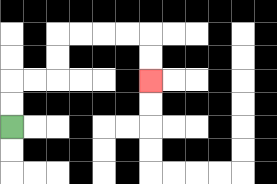{'start': '[0, 5]', 'end': '[6, 3]', 'path_directions': 'U,U,R,R,U,U,R,R,R,R,D,D', 'path_coordinates': '[[0, 5], [0, 4], [0, 3], [1, 3], [2, 3], [2, 2], [2, 1], [3, 1], [4, 1], [5, 1], [6, 1], [6, 2], [6, 3]]'}